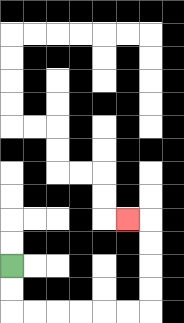{'start': '[0, 11]', 'end': '[5, 9]', 'path_directions': 'D,D,R,R,R,R,R,R,U,U,U,U,L', 'path_coordinates': '[[0, 11], [0, 12], [0, 13], [1, 13], [2, 13], [3, 13], [4, 13], [5, 13], [6, 13], [6, 12], [6, 11], [6, 10], [6, 9], [5, 9]]'}